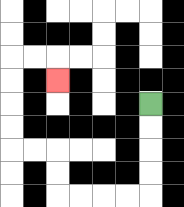{'start': '[6, 4]', 'end': '[2, 3]', 'path_directions': 'D,D,D,D,L,L,L,L,U,U,L,L,U,U,U,U,R,R,D', 'path_coordinates': '[[6, 4], [6, 5], [6, 6], [6, 7], [6, 8], [5, 8], [4, 8], [3, 8], [2, 8], [2, 7], [2, 6], [1, 6], [0, 6], [0, 5], [0, 4], [0, 3], [0, 2], [1, 2], [2, 2], [2, 3]]'}